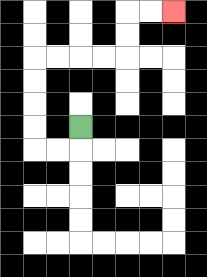{'start': '[3, 5]', 'end': '[7, 0]', 'path_directions': 'D,L,L,U,U,U,U,R,R,R,R,U,U,R,R', 'path_coordinates': '[[3, 5], [3, 6], [2, 6], [1, 6], [1, 5], [1, 4], [1, 3], [1, 2], [2, 2], [3, 2], [4, 2], [5, 2], [5, 1], [5, 0], [6, 0], [7, 0]]'}